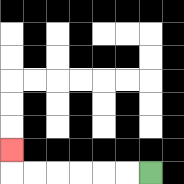{'start': '[6, 7]', 'end': '[0, 6]', 'path_directions': 'L,L,L,L,L,L,U', 'path_coordinates': '[[6, 7], [5, 7], [4, 7], [3, 7], [2, 7], [1, 7], [0, 7], [0, 6]]'}